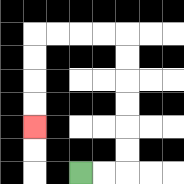{'start': '[3, 7]', 'end': '[1, 5]', 'path_directions': 'R,R,U,U,U,U,U,U,L,L,L,L,D,D,D,D', 'path_coordinates': '[[3, 7], [4, 7], [5, 7], [5, 6], [5, 5], [5, 4], [5, 3], [5, 2], [5, 1], [4, 1], [3, 1], [2, 1], [1, 1], [1, 2], [1, 3], [1, 4], [1, 5]]'}